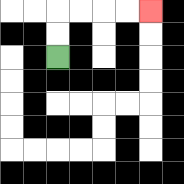{'start': '[2, 2]', 'end': '[6, 0]', 'path_directions': 'U,U,R,R,R,R', 'path_coordinates': '[[2, 2], [2, 1], [2, 0], [3, 0], [4, 0], [5, 0], [6, 0]]'}